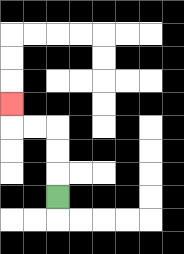{'start': '[2, 8]', 'end': '[0, 4]', 'path_directions': 'U,U,U,L,L,U', 'path_coordinates': '[[2, 8], [2, 7], [2, 6], [2, 5], [1, 5], [0, 5], [0, 4]]'}